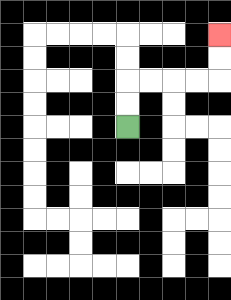{'start': '[5, 5]', 'end': '[9, 1]', 'path_directions': 'U,U,R,R,R,R,U,U', 'path_coordinates': '[[5, 5], [5, 4], [5, 3], [6, 3], [7, 3], [8, 3], [9, 3], [9, 2], [9, 1]]'}